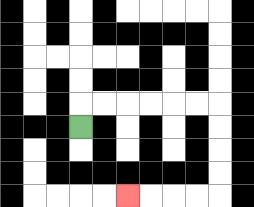{'start': '[3, 5]', 'end': '[5, 8]', 'path_directions': 'U,R,R,R,R,R,R,D,D,D,D,L,L,L,L', 'path_coordinates': '[[3, 5], [3, 4], [4, 4], [5, 4], [6, 4], [7, 4], [8, 4], [9, 4], [9, 5], [9, 6], [9, 7], [9, 8], [8, 8], [7, 8], [6, 8], [5, 8]]'}